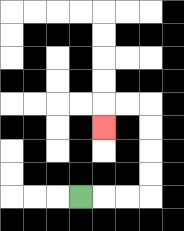{'start': '[3, 8]', 'end': '[4, 5]', 'path_directions': 'R,R,R,U,U,U,U,L,L,D', 'path_coordinates': '[[3, 8], [4, 8], [5, 8], [6, 8], [6, 7], [6, 6], [6, 5], [6, 4], [5, 4], [4, 4], [4, 5]]'}